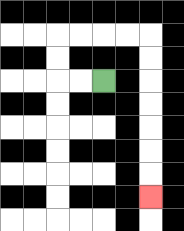{'start': '[4, 3]', 'end': '[6, 8]', 'path_directions': 'L,L,U,U,R,R,R,R,D,D,D,D,D,D,D', 'path_coordinates': '[[4, 3], [3, 3], [2, 3], [2, 2], [2, 1], [3, 1], [4, 1], [5, 1], [6, 1], [6, 2], [6, 3], [6, 4], [6, 5], [6, 6], [6, 7], [6, 8]]'}